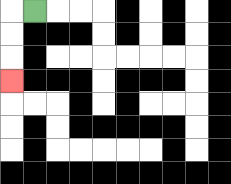{'start': '[1, 0]', 'end': '[0, 3]', 'path_directions': 'L,D,D,D', 'path_coordinates': '[[1, 0], [0, 0], [0, 1], [0, 2], [0, 3]]'}